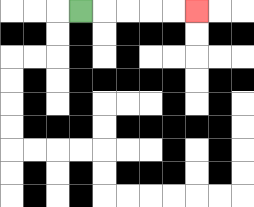{'start': '[3, 0]', 'end': '[8, 0]', 'path_directions': 'R,R,R,R,R', 'path_coordinates': '[[3, 0], [4, 0], [5, 0], [6, 0], [7, 0], [8, 0]]'}